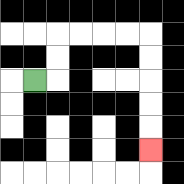{'start': '[1, 3]', 'end': '[6, 6]', 'path_directions': 'R,U,U,R,R,R,R,D,D,D,D,D', 'path_coordinates': '[[1, 3], [2, 3], [2, 2], [2, 1], [3, 1], [4, 1], [5, 1], [6, 1], [6, 2], [6, 3], [6, 4], [6, 5], [6, 6]]'}